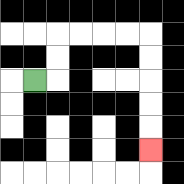{'start': '[1, 3]', 'end': '[6, 6]', 'path_directions': 'R,U,U,R,R,R,R,D,D,D,D,D', 'path_coordinates': '[[1, 3], [2, 3], [2, 2], [2, 1], [3, 1], [4, 1], [5, 1], [6, 1], [6, 2], [6, 3], [6, 4], [6, 5], [6, 6]]'}